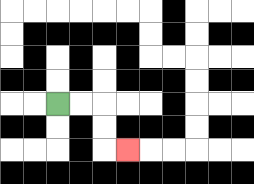{'start': '[2, 4]', 'end': '[5, 6]', 'path_directions': 'R,R,D,D,R', 'path_coordinates': '[[2, 4], [3, 4], [4, 4], [4, 5], [4, 6], [5, 6]]'}